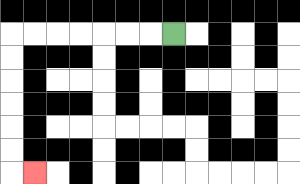{'start': '[7, 1]', 'end': '[1, 7]', 'path_directions': 'L,L,L,L,L,L,L,D,D,D,D,D,D,R', 'path_coordinates': '[[7, 1], [6, 1], [5, 1], [4, 1], [3, 1], [2, 1], [1, 1], [0, 1], [0, 2], [0, 3], [0, 4], [0, 5], [0, 6], [0, 7], [1, 7]]'}